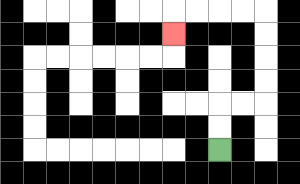{'start': '[9, 6]', 'end': '[7, 1]', 'path_directions': 'U,U,R,R,U,U,U,U,L,L,L,L,D', 'path_coordinates': '[[9, 6], [9, 5], [9, 4], [10, 4], [11, 4], [11, 3], [11, 2], [11, 1], [11, 0], [10, 0], [9, 0], [8, 0], [7, 0], [7, 1]]'}